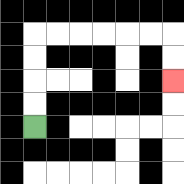{'start': '[1, 5]', 'end': '[7, 3]', 'path_directions': 'U,U,U,U,R,R,R,R,R,R,D,D', 'path_coordinates': '[[1, 5], [1, 4], [1, 3], [1, 2], [1, 1], [2, 1], [3, 1], [4, 1], [5, 1], [6, 1], [7, 1], [7, 2], [7, 3]]'}